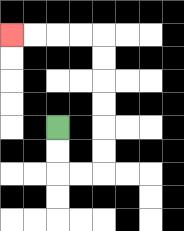{'start': '[2, 5]', 'end': '[0, 1]', 'path_directions': 'D,D,R,R,U,U,U,U,U,U,L,L,L,L', 'path_coordinates': '[[2, 5], [2, 6], [2, 7], [3, 7], [4, 7], [4, 6], [4, 5], [4, 4], [4, 3], [4, 2], [4, 1], [3, 1], [2, 1], [1, 1], [0, 1]]'}